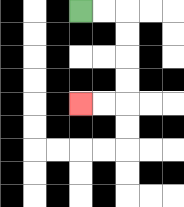{'start': '[3, 0]', 'end': '[3, 4]', 'path_directions': 'R,R,D,D,D,D,L,L', 'path_coordinates': '[[3, 0], [4, 0], [5, 0], [5, 1], [5, 2], [5, 3], [5, 4], [4, 4], [3, 4]]'}